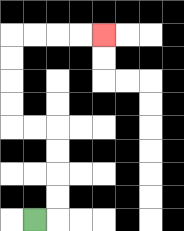{'start': '[1, 9]', 'end': '[4, 1]', 'path_directions': 'R,U,U,U,U,L,L,U,U,U,U,R,R,R,R', 'path_coordinates': '[[1, 9], [2, 9], [2, 8], [2, 7], [2, 6], [2, 5], [1, 5], [0, 5], [0, 4], [0, 3], [0, 2], [0, 1], [1, 1], [2, 1], [3, 1], [4, 1]]'}